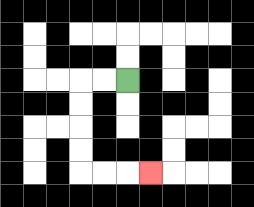{'start': '[5, 3]', 'end': '[6, 7]', 'path_directions': 'L,L,D,D,D,D,R,R,R', 'path_coordinates': '[[5, 3], [4, 3], [3, 3], [3, 4], [3, 5], [3, 6], [3, 7], [4, 7], [5, 7], [6, 7]]'}